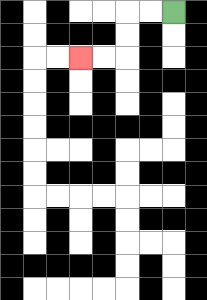{'start': '[7, 0]', 'end': '[3, 2]', 'path_directions': 'L,L,D,D,L,L', 'path_coordinates': '[[7, 0], [6, 0], [5, 0], [5, 1], [5, 2], [4, 2], [3, 2]]'}